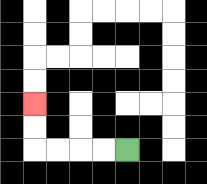{'start': '[5, 6]', 'end': '[1, 4]', 'path_directions': 'L,L,L,L,U,U', 'path_coordinates': '[[5, 6], [4, 6], [3, 6], [2, 6], [1, 6], [1, 5], [1, 4]]'}